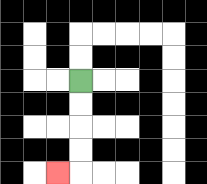{'start': '[3, 3]', 'end': '[2, 7]', 'path_directions': 'D,D,D,D,L', 'path_coordinates': '[[3, 3], [3, 4], [3, 5], [3, 6], [3, 7], [2, 7]]'}